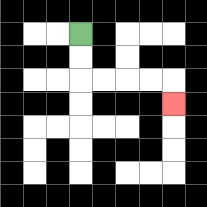{'start': '[3, 1]', 'end': '[7, 4]', 'path_directions': 'D,D,R,R,R,R,D', 'path_coordinates': '[[3, 1], [3, 2], [3, 3], [4, 3], [5, 3], [6, 3], [7, 3], [7, 4]]'}